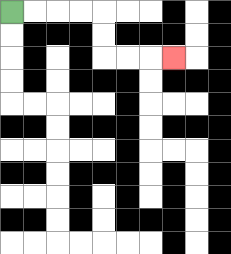{'start': '[0, 0]', 'end': '[7, 2]', 'path_directions': 'R,R,R,R,D,D,R,R,R', 'path_coordinates': '[[0, 0], [1, 0], [2, 0], [3, 0], [4, 0], [4, 1], [4, 2], [5, 2], [6, 2], [7, 2]]'}